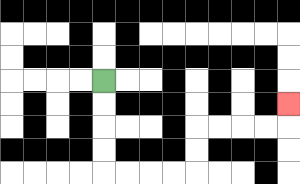{'start': '[4, 3]', 'end': '[12, 4]', 'path_directions': 'D,D,D,D,R,R,R,R,U,U,R,R,R,R,U', 'path_coordinates': '[[4, 3], [4, 4], [4, 5], [4, 6], [4, 7], [5, 7], [6, 7], [7, 7], [8, 7], [8, 6], [8, 5], [9, 5], [10, 5], [11, 5], [12, 5], [12, 4]]'}